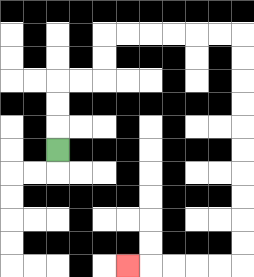{'start': '[2, 6]', 'end': '[5, 11]', 'path_directions': 'U,U,U,R,R,U,U,R,R,R,R,R,R,D,D,D,D,D,D,D,D,D,D,L,L,L,L,L', 'path_coordinates': '[[2, 6], [2, 5], [2, 4], [2, 3], [3, 3], [4, 3], [4, 2], [4, 1], [5, 1], [6, 1], [7, 1], [8, 1], [9, 1], [10, 1], [10, 2], [10, 3], [10, 4], [10, 5], [10, 6], [10, 7], [10, 8], [10, 9], [10, 10], [10, 11], [9, 11], [8, 11], [7, 11], [6, 11], [5, 11]]'}